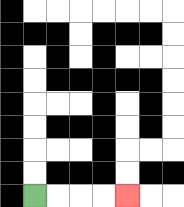{'start': '[1, 8]', 'end': '[5, 8]', 'path_directions': 'R,R,R,R', 'path_coordinates': '[[1, 8], [2, 8], [3, 8], [4, 8], [5, 8]]'}